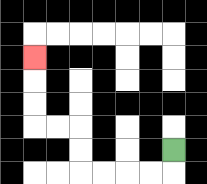{'start': '[7, 6]', 'end': '[1, 2]', 'path_directions': 'D,L,L,L,L,U,U,L,L,U,U,U', 'path_coordinates': '[[7, 6], [7, 7], [6, 7], [5, 7], [4, 7], [3, 7], [3, 6], [3, 5], [2, 5], [1, 5], [1, 4], [1, 3], [1, 2]]'}